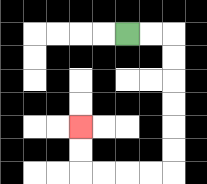{'start': '[5, 1]', 'end': '[3, 5]', 'path_directions': 'R,R,D,D,D,D,D,D,L,L,L,L,U,U', 'path_coordinates': '[[5, 1], [6, 1], [7, 1], [7, 2], [7, 3], [7, 4], [7, 5], [7, 6], [7, 7], [6, 7], [5, 7], [4, 7], [3, 7], [3, 6], [3, 5]]'}